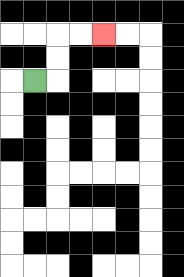{'start': '[1, 3]', 'end': '[4, 1]', 'path_directions': 'R,U,U,R,R', 'path_coordinates': '[[1, 3], [2, 3], [2, 2], [2, 1], [3, 1], [4, 1]]'}